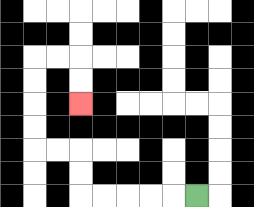{'start': '[8, 8]', 'end': '[3, 4]', 'path_directions': 'L,L,L,L,L,U,U,L,L,U,U,U,U,R,R,D,D', 'path_coordinates': '[[8, 8], [7, 8], [6, 8], [5, 8], [4, 8], [3, 8], [3, 7], [3, 6], [2, 6], [1, 6], [1, 5], [1, 4], [1, 3], [1, 2], [2, 2], [3, 2], [3, 3], [3, 4]]'}